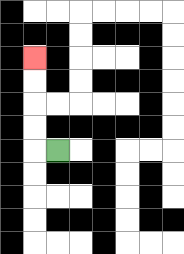{'start': '[2, 6]', 'end': '[1, 2]', 'path_directions': 'L,U,U,U,U', 'path_coordinates': '[[2, 6], [1, 6], [1, 5], [1, 4], [1, 3], [1, 2]]'}